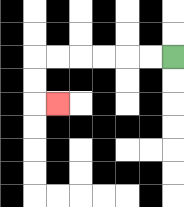{'start': '[7, 2]', 'end': '[2, 4]', 'path_directions': 'L,L,L,L,L,L,D,D,R', 'path_coordinates': '[[7, 2], [6, 2], [5, 2], [4, 2], [3, 2], [2, 2], [1, 2], [1, 3], [1, 4], [2, 4]]'}